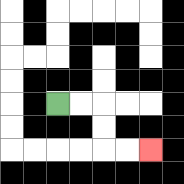{'start': '[2, 4]', 'end': '[6, 6]', 'path_directions': 'R,R,D,D,R,R', 'path_coordinates': '[[2, 4], [3, 4], [4, 4], [4, 5], [4, 6], [5, 6], [6, 6]]'}